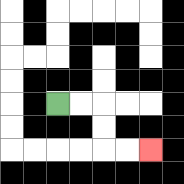{'start': '[2, 4]', 'end': '[6, 6]', 'path_directions': 'R,R,D,D,R,R', 'path_coordinates': '[[2, 4], [3, 4], [4, 4], [4, 5], [4, 6], [5, 6], [6, 6]]'}